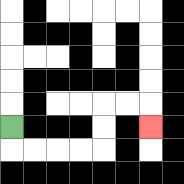{'start': '[0, 5]', 'end': '[6, 5]', 'path_directions': 'D,R,R,R,R,U,U,R,R,D', 'path_coordinates': '[[0, 5], [0, 6], [1, 6], [2, 6], [3, 6], [4, 6], [4, 5], [4, 4], [5, 4], [6, 4], [6, 5]]'}